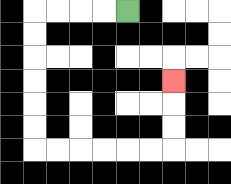{'start': '[5, 0]', 'end': '[7, 3]', 'path_directions': 'L,L,L,L,D,D,D,D,D,D,R,R,R,R,R,R,U,U,U', 'path_coordinates': '[[5, 0], [4, 0], [3, 0], [2, 0], [1, 0], [1, 1], [1, 2], [1, 3], [1, 4], [1, 5], [1, 6], [2, 6], [3, 6], [4, 6], [5, 6], [6, 6], [7, 6], [7, 5], [7, 4], [7, 3]]'}